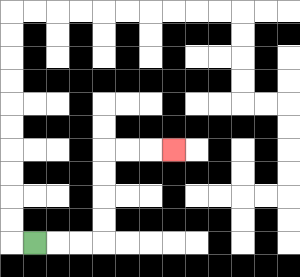{'start': '[1, 10]', 'end': '[7, 6]', 'path_directions': 'R,R,R,U,U,U,U,R,R,R', 'path_coordinates': '[[1, 10], [2, 10], [3, 10], [4, 10], [4, 9], [4, 8], [4, 7], [4, 6], [5, 6], [6, 6], [7, 6]]'}